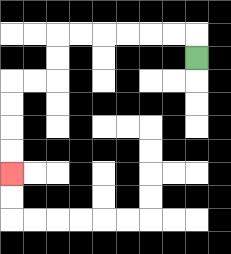{'start': '[8, 2]', 'end': '[0, 7]', 'path_directions': 'U,L,L,L,L,L,L,D,D,L,L,D,D,D,D', 'path_coordinates': '[[8, 2], [8, 1], [7, 1], [6, 1], [5, 1], [4, 1], [3, 1], [2, 1], [2, 2], [2, 3], [1, 3], [0, 3], [0, 4], [0, 5], [0, 6], [0, 7]]'}